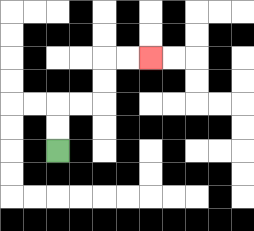{'start': '[2, 6]', 'end': '[6, 2]', 'path_directions': 'U,U,R,R,U,U,R,R', 'path_coordinates': '[[2, 6], [2, 5], [2, 4], [3, 4], [4, 4], [4, 3], [4, 2], [5, 2], [6, 2]]'}